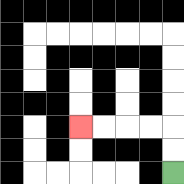{'start': '[7, 7]', 'end': '[3, 5]', 'path_directions': 'U,U,L,L,L,L', 'path_coordinates': '[[7, 7], [7, 6], [7, 5], [6, 5], [5, 5], [4, 5], [3, 5]]'}